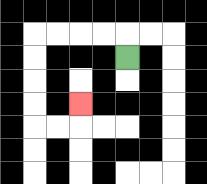{'start': '[5, 2]', 'end': '[3, 4]', 'path_directions': 'U,L,L,L,L,D,D,D,D,R,R,U', 'path_coordinates': '[[5, 2], [5, 1], [4, 1], [3, 1], [2, 1], [1, 1], [1, 2], [1, 3], [1, 4], [1, 5], [2, 5], [3, 5], [3, 4]]'}